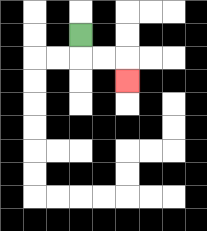{'start': '[3, 1]', 'end': '[5, 3]', 'path_directions': 'D,R,R,D', 'path_coordinates': '[[3, 1], [3, 2], [4, 2], [5, 2], [5, 3]]'}